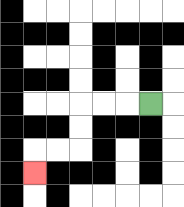{'start': '[6, 4]', 'end': '[1, 7]', 'path_directions': 'L,L,L,D,D,L,L,D', 'path_coordinates': '[[6, 4], [5, 4], [4, 4], [3, 4], [3, 5], [3, 6], [2, 6], [1, 6], [1, 7]]'}